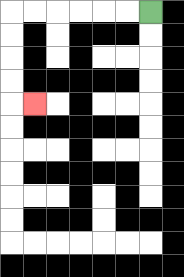{'start': '[6, 0]', 'end': '[1, 4]', 'path_directions': 'L,L,L,L,L,L,D,D,D,D,R', 'path_coordinates': '[[6, 0], [5, 0], [4, 0], [3, 0], [2, 0], [1, 0], [0, 0], [0, 1], [0, 2], [0, 3], [0, 4], [1, 4]]'}